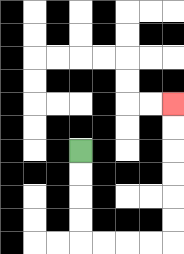{'start': '[3, 6]', 'end': '[7, 4]', 'path_directions': 'D,D,D,D,R,R,R,R,U,U,U,U,U,U', 'path_coordinates': '[[3, 6], [3, 7], [3, 8], [3, 9], [3, 10], [4, 10], [5, 10], [6, 10], [7, 10], [7, 9], [7, 8], [7, 7], [7, 6], [7, 5], [7, 4]]'}